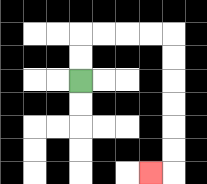{'start': '[3, 3]', 'end': '[6, 7]', 'path_directions': 'U,U,R,R,R,R,D,D,D,D,D,D,L', 'path_coordinates': '[[3, 3], [3, 2], [3, 1], [4, 1], [5, 1], [6, 1], [7, 1], [7, 2], [7, 3], [7, 4], [7, 5], [7, 6], [7, 7], [6, 7]]'}